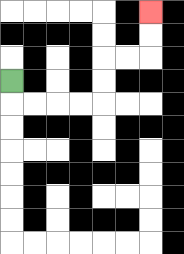{'start': '[0, 3]', 'end': '[6, 0]', 'path_directions': 'D,R,R,R,R,U,U,R,R,U,U', 'path_coordinates': '[[0, 3], [0, 4], [1, 4], [2, 4], [3, 4], [4, 4], [4, 3], [4, 2], [5, 2], [6, 2], [6, 1], [6, 0]]'}